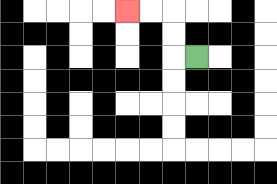{'start': '[8, 2]', 'end': '[5, 0]', 'path_directions': 'L,U,U,L,L', 'path_coordinates': '[[8, 2], [7, 2], [7, 1], [7, 0], [6, 0], [5, 0]]'}